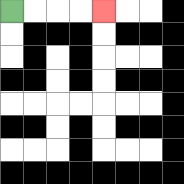{'start': '[0, 0]', 'end': '[4, 0]', 'path_directions': 'R,R,R,R', 'path_coordinates': '[[0, 0], [1, 0], [2, 0], [3, 0], [4, 0]]'}